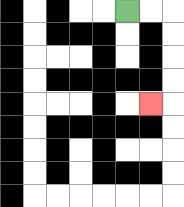{'start': '[5, 0]', 'end': '[6, 4]', 'path_directions': 'R,R,D,D,D,D,L', 'path_coordinates': '[[5, 0], [6, 0], [7, 0], [7, 1], [7, 2], [7, 3], [7, 4], [6, 4]]'}